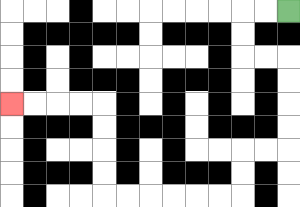{'start': '[12, 0]', 'end': '[0, 4]', 'path_directions': 'L,L,D,D,R,R,D,D,D,D,L,L,D,D,L,L,L,L,L,L,U,U,U,U,L,L,L,L', 'path_coordinates': '[[12, 0], [11, 0], [10, 0], [10, 1], [10, 2], [11, 2], [12, 2], [12, 3], [12, 4], [12, 5], [12, 6], [11, 6], [10, 6], [10, 7], [10, 8], [9, 8], [8, 8], [7, 8], [6, 8], [5, 8], [4, 8], [4, 7], [4, 6], [4, 5], [4, 4], [3, 4], [2, 4], [1, 4], [0, 4]]'}